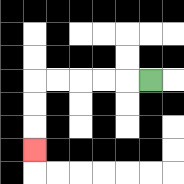{'start': '[6, 3]', 'end': '[1, 6]', 'path_directions': 'L,L,L,L,L,D,D,D', 'path_coordinates': '[[6, 3], [5, 3], [4, 3], [3, 3], [2, 3], [1, 3], [1, 4], [1, 5], [1, 6]]'}